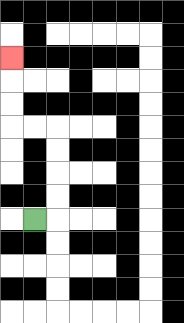{'start': '[1, 9]', 'end': '[0, 2]', 'path_directions': 'R,U,U,U,U,L,L,U,U,U', 'path_coordinates': '[[1, 9], [2, 9], [2, 8], [2, 7], [2, 6], [2, 5], [1, 5], [0, 5], [0, 4], [0, 3], [0, 2]]'}